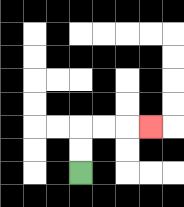{'start': '[3, 7]', 'end': '[6, 5]', 'path_directions': 'U,U,R,R,R', 'path_coordinates': '[[3, 7], [3, 6], [3, 5], [4, 5], [5, 5], [6, 5]]'}